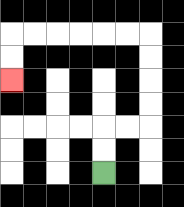{'start': '[4, 7]', 'end': '[0, 3]', 'path_directions': 'U,U,R,R,U,U,U,U,L,L,L,L,L,L,D,D', 'path_coordinates': '[[4, 7], [4, 6], [4, 5], [5, 5], [6, 5], [6, 4], [6, 3], [6, 2], [6, 1], [5, 1], [4, 1], [3, 1], [2, 1], [1, 1], [0, 1], [0, 2], [0, 3]]'}